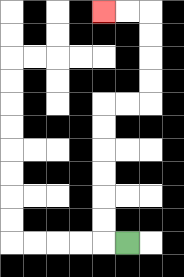{'start': '[5, 10]', 'end': '[4, 0]', 'path_directions': 'L,U,U,U,U,U,U,R,R,U,U,U,U,L,L', 'path_coordinates': '[[5, 10], [4, 10], [4, 9], [4, 8], [4, 7], [4, 6], [4, 5], [4, 4], [5, 4], [6, 4], [6, 3], [6, 2], [6, 1], [6, 0], [5, 0], [4, 0]]'}